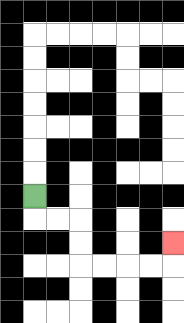{'start': '[1, 8]', 'end': '[7, 10]', 'path_directions': 'D,R,R,D,D,R,R,R,R,U', 'path_coordinates': '[[1, 8], [1, 9], [2, 9], [3, 9], [3, 10], [3, 11], [4, 11], [5, 11], [6, 11], [7, 11], [7, 10]]'}